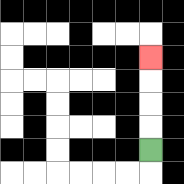{'start': '[6, 6]', 'end': '[6, 2]', 'path_directions': 'U,U,U,U', 'path_coordinates': '[[6, 6], [6, 5], [6, 4], [6, 3], [6, 2]]'}